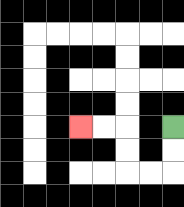{'start': '[7, 5]', 'end': '[3, 5]', 'path_directions': 'D,D,L,L,U,U,L,L', 'path_coordinates': '[[7, 5], [7, 6], [7, 7], [6, 7], [5, 7], [5, 6], [5, 5], [4, 5], [3, 5]]'}